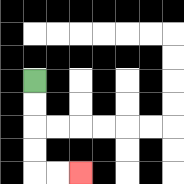{'start': '[1, 3]', 'end': '[3, 7]', 'path_directions': 'D,D,D,D,R,R', 'path_coordinates': '[[1, 3], [1, 4], [1, 5], [1, 6], [1, 7], [2, 7], [3, 7]]'}